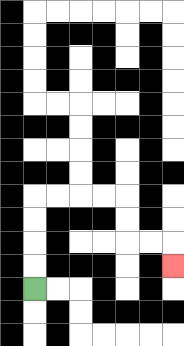{'start': '[1, 12]', 'end': '[7, 11]', 'path_directions': 'U,U,U,U,R,R,R,R,D,D,R,R,D', 'path_coordinates': '[[1, 12], [1, 11], [1, 10], [1, 9], [1, 8], [2, 8], [3, 8], [4, 8], [5, 8], [5, 9], [5, 10], [6, 10], [7, 10], [7, 11]]'}